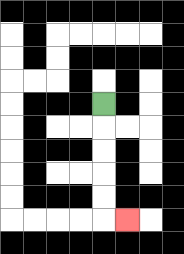{'start': '[4, 4]', 'end': '[5, 9]', 'path_directions': 'D,D,D,D,D,R', 'path_coordinates': '[[4, 4], [4, 5], [4, 6], [4, 7], [4, 8], [4, 9], [5, 9]]'}